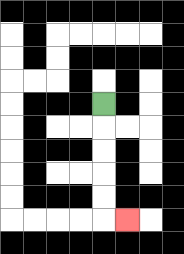{'start': '[4, 4]', 'end': '[5, 9]', 'path_directions': 'D,D,D,D,D,R', 'path_coordinates': '[[4, 4], [4, 5], [4, 6], [4, 7], [4, 8], [4, 9], [5, 9]]'}